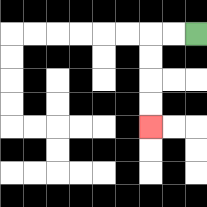{'start': '[8, 1]', 'end': '[6, 5]', 'path_directions': 'L,L,D,D,D,D', 'path_coordinates': '[[8, 1], [7, 1], [6, 1], [6, 2], [6, 3], [6, 4], [6, 5]]'}